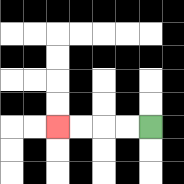{'start': '[6, 5]', 'end': '[2, 5]', 'path_directions': 'L,L,L,L', 'path_coordinates': '[[6, 5], [5, 5], [4, 5], [3, 5], [2, 5]]'}